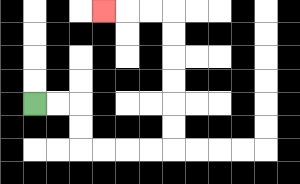{'start': '[1, 4]', 'end': '[4, 0]', 'path_directions': 'R,R,D,D,R,R,R,R,U,U,U,U,U,U,L,L,L', 'path_coordinates': '[[1, 4], [2, 4], [3, 4], [3, 5], [3, 6], [4, 6], [5, 6], [6, 6], [7, 6], [7, 5], [7, 4], [7, 3], [7, 2], [7, 1], [7, 0], [6, 0], [5, 0], [4, 0]]'}